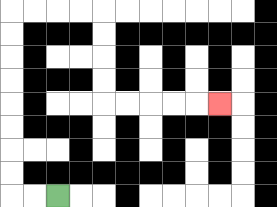{'start': '[2, 8]', 'end': '[9, 4]', 'path_directions': 'L,L,U,U,U,U,U,U,U,U,R,R,R,R,D,D,D,D,R,R,R,R,R', 'path_coordinates': '[[2, 8], [1, 8], [0, 8], [0, 7], [0, 6], [0, 5], [0, 4], [0, 3], [0, 2], [0, 1], [0, 0], [1, 0], [2, 0], [3, 0], [4, 0], [4, 1], [4, 2], [4, 3], [4, 4], [5, 4], [6, 4], [7, 4], [8, 4], [9, 4]]'}